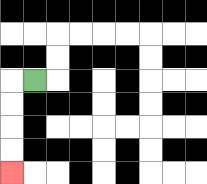{'start': '[1, 3]', 'end': '[0, 7]', 'path_directions': 'L,D,D,D,D', 'path_coordinates': '[[1, 3], [0, 3], [0, 4], [0, 5], [0, 6], [0, 7]]'}